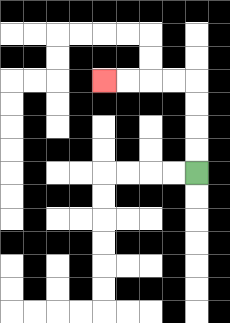{'start': '[8, 7]', 'end': '[4, 3]', 'path_directions': 'U,U,U,U,L,L,L,L', 'path_coordinates': '[[8, 7], [8, 6], [8, 5], [8, 4], [8, 3], [7, 3], [6, 3], [5, 3], [4, 3]]'}